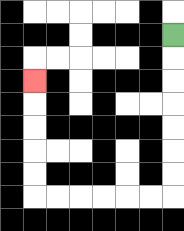{'start': '[7, 1]', 'end': '[1, 3]', 'path_directions': 'D,D,D,D,D,D,D,L,L,L,L,L,L,U,U,U,U,U', 'path_coordinates': '[[7, 1], [7, 2], [7, 3], [7, 4], [7, 5], [7, 6], [7, 7], [7, 8], [6, 8], [5, 8], [4, 8], [3, 8], [2, 8], [1, 8], [1, 7], [1, 6], [1, 5], [1, 4], [1, 3]]'}